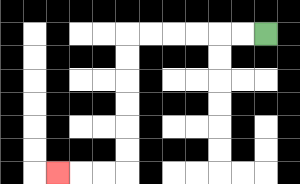{'start': '[11, 1]', 'end': '[2, 7]', 'path_directions': 'L,L,L,L,L,L,D,D,D,D,D,D,L,L,L', 'path_coordinates': '[[11, 1], [10, 1], [9, 1], [8, 1], [7, 1], [6, 1], [5, 1], [5, 2], [5, 3], [5, 4], [5, 5], [5, 6], [5, 7], [4, 7], [3, 7], [2, 7]]'}